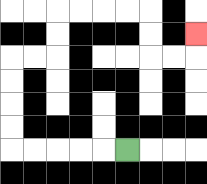{'start': '[5, 6]', 'end': '[8, 1]', 'path_directions': 'L,L,L,L,L,U,U,U,U,R,R,U,U,R,R,R,R,D,D,R,R,U', 'path_coordinates': '[[5, 6], [4, 6], [3, 6], [2, 6], [1, 6], [0, 6], [0, 5], [0, 4], [0, 3], [0, 2], [1, 2], [2, 2], [2, 1], [2, 0], [3, 0], [4, 0], [5, 0], [6, 0], [6, 1], [6, 2], [7, 2], [8, 2], [8, 1]]'}